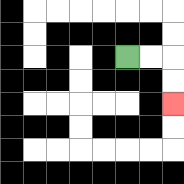{'start': '[5, 2]', 'end': '[7, 4]', 'path_directions': 'R,R,D,D', 'path_coordinates': '[[5, 2], [6, 2], [7, 2], [7, 3], [7, 4]]'}